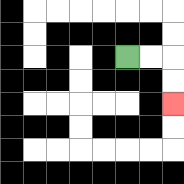{'start': '[5, 2]', 'end': '[7, 4]', 'path_directions': 'R,R,D,D', 'path_coordinates': '[[5, 2], [6, 2], [7, 2], [7, 3], [7, 4]]'}